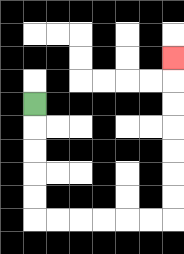{'start': '[1, 4]', 'end': '[7, 2]', 'path_directions': 'D,D,D,D,D,R,R,R,R,R,R,U,U,U,U,U,U,U', 'path_coordinates': '[[1, 4], [1, 5], [1, 6], [1, 7], [1, 8], [1, 9], [2, 9], [3, 9], [4, 9], [5, 9], [6, 9], [7, 9], [7, 8], [7, 7], [7, 6], [7, 5], [7, 4], [7, 3], [7, 2]]'}